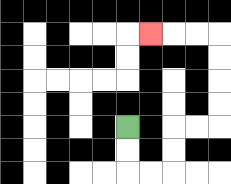{'start': '[5, 5]', 'end': '[6, 1]', 'path_directions': 'D,D,R,R,U,U,R,R,U,U,U,U,L,L,L', 'path_coordinates': '[[5, 5], [5, 6], [5, 7], [6, 7], [7, 7], [7, 6], [7, 5], [8, 5], [9, 5], [9, 4], [9, 3], [9, 2], [9, 1], [8, 1], [7, 1], [6, 1]]'}